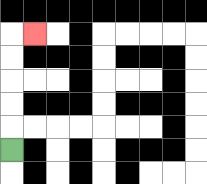{'start': '[0, 6]', 'end': '[1, 1]', 'path_directions': 'U,U,U,U,U,R', 'path_coordinates': '[[0, 6], [0, 5], [0, 4], [0, 3], [0, 2], [0, 1], [1, 1]]'}